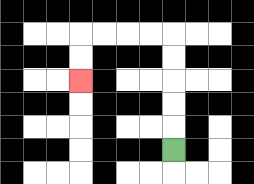{'start': '[7, 6]', 'end': '[3, 3]', 'path_directions': 'U,U,U,U,U,L,L,L,L,D,D', 'path_coordinates': '[[7, 6], [7, 5], [7, 4], [7, 3], [7, 2], [7, 1], [6, 1], [5, 1], [4, 1], [3, 1], [3, 2], [3, 3]]'}